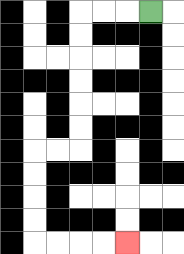{'start': '[6, 0]', 'end': '[5, 10]', 'path_directions': 'L,L,L,D,D,D,D,D,D,L,L,D,D,D,D,R,R,R,R', 'path_coordinates': '[[6, 0], [5, 0], [4, 0], [3, 0], [3, 1], [3, 2], [3, 3], [3, 4], [3, 5], [3, 6], [2, 6], [1, 6], [1, 7], [1, 8], [1, 9], [1, 10], [2, 10], [3, 10], [4, 10], [5, 10]]'}